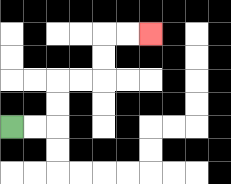{'start': '[0, 5]', 'end': '[6, 1]', 'path_directions': 'R,R,U,U,R,R,U,U,R,R', 'path_coordinates': '[[0, 5], [1, 5], [2, 5], [2, 4], [2, 3], [3, 3], [4, 3], [4, 2], [4, 1], [5, 1], [6, 1]]'}